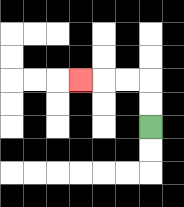{'start': '[6, 5]', 'end': '[3, 3]', 'path_directions': 'U,U,L,L,L', 'path_coordinates': '[[6, 5], [6, 4], [6, 3], [5, 3], [4, 3], [3, 3]]'}